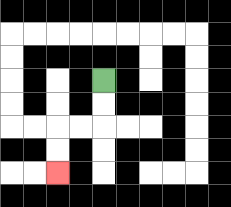{'start': '[4, 3]', 'end': '[2, 7]', 'path_directions': 'D,D,L,L,D,D', 'path_coordinates': '[[4, 3], [4, 4], [4, 5], [3, 5], [2, 5], [2, 6], [2, 7]]'}